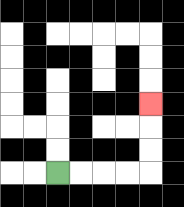{'start': '[2, 7]', 'end': '[6, 4]', 'path_directions': 'R,R,R,R,U,U,U', 'path_coordinates': '[[2, 7], [3, 7], [4, 7], [5, 7], [6, 7], [6, 6], [6, 5], [6, 4]]'}